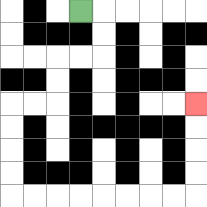{'start': '[3, 0]', 'end': '[8, 4]', 'path_directions': 'R,D,D,L,L,D,D,L,L,D,D,D,D,R,R,R,R,R,R,R,R,U,U,U,U', 'path_coordinates': '[[3, 0], [4, 0], [4, 1], [4, 2], [3, 2], [2, 2], [2, 3], [2, 4], [1, 4], [0, 4], [0, 5], [0, 6], [0, 7], [0, 8], [1, 8], [2, 8], [3, 8], [4, 8], [5, 8], [6, 8], [7, 8], [8, 8], [8, 7], [8, 6], [8, 5], [8, 4]]'}